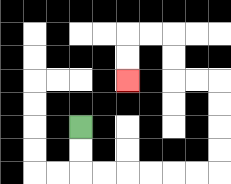{'start': '[3, 5]', 'end': '[5, 3]', 'path_directions': 'D,D,R,R,R,R,R,R,U,U,U,U,L,L,U,U,L,L,D,D', 'path_coordinates': '[[3, 5], [3, 6], [3, 7], [4, 7], [5, 7], [6, 7], [7, 7], [8, 7], [9, 7], [9, 6], [9, 5], [9, 4], [9, 3], [8, 3], [7, 3], [7, 2], [7, 1], [6, 1], [5, 1], [5, 2], [5, 3]]'}